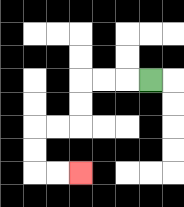{'start': '[6, 3]', 'end': '[3, 7]', 'path_directions': 'L,L,L,D,D,L,L,D,D,R,R', 'path_coordinates': '[[6, 3], [5, 3], [4, 3], [3, 3], [3, 4], [3, 5], [2, 5], [1, 5], [1, 6], [1, 7], [2, 7], [3, 7]]'}